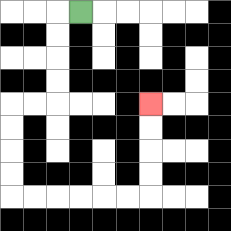{'start': '[3, 0]', 'end': '[6, 4]', 'path_directions': 'L,D,D,D,D,L,L,D,D,D,D,R,R,R,R,R,R,U,U,U,U', 'path_coordinates': '[[3, 0], [2, 0], [2, 1], [2, 2], [2, 3], [2, 4], [1, 4], [0, 4], [0, 5], [0, 6], [0, 7], [0, 8], [1, 8], [2, 8], [3, 8], [4, 8], [5, 8], [6, 8], [6, 7], [6, 6], [6, 5], [6, 4]]'}